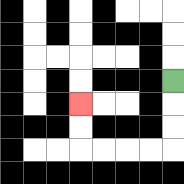{'start': '[7, 3]', 'end': '[3, 4]', 'path_directions': 'D,D,D,L,L,L,L,U,U', 'path_coordinates': '[[7, 3], [7, 4], [7, 5], [7, 6], [6, 6], [5, 6], [4, 6], [3, 6], [3, 5], [3, 4]]'}